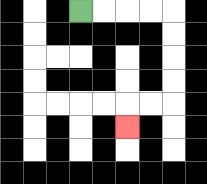{'start': '[3, 0]', 'end': '[5, 5]', 'path_directions': 'R,R,R,R,D,D,D,D,L,L,D', 'path_coordinates': '[[3, 0], [4, 0], [5, 0], [6, 0], [7, 0], [7, 1], [7, 2], [7, 3], [7, 4], [6, 4], [5, 4], [5, 5]]'}